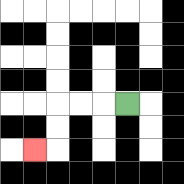{'start': '[5, 4]', 'end': '[1, 6]', 'path_directions': 'L,L,L,D,D,L', 'path_coordinates': '[[5, 4], [4, 4], [3, 4], [2, 4], [2, 5], [2, 6], [1, 6]]'}